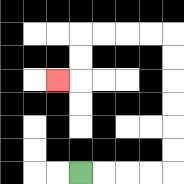{'start': '[3, 7]', 'end': '[2, 3]', 'path_directions': 'R,R,R,R,U,U,U,U,U,U,L,L,L,L,D,D,L', 'path_coordinates': '[[3, 7], [4, 7], [5, 7], [6, 7], [7, 7], [7, 6], [7, 5], [7, 4], [7, 3], [7, 2], [7, 1], [6, 1], [5, 1], [4, 1], [3, 1], [3, 2], [3, 3], [2, 3]]'}